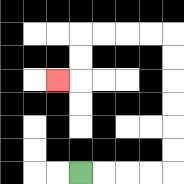{'start': '[3, 7]', 'end': '[2, 3]', 'path_directions': 'R,R,R,R,U,U,U,U,U,U,L,L,L,L,D,D,L', 'path_coordinates': '[[3, 7], [4, 7], [5, 7], [6, 7], [7, 7], [7, 6], [7, 5], [7, 4], [7, 3], [7, 2], [7, 1], [6, 1], [5, 1], [4, 1], [3, 1], [3, 2], [3, 3], [2, 3]]'}